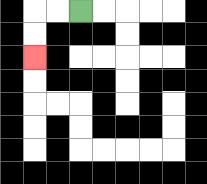{'start': '[3, 0]', 'end': '[1, 2]', 'path_directions': 'L,L,D,D', 'path_coordinates': '[[3, 0], [2, 0], [1, 0], [1, 1], [1, 2]]'}